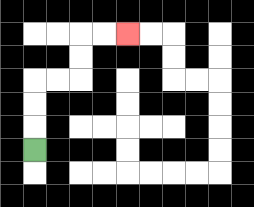{'start': '[1, 6]', 'end': '[5, 1]', 'path_directions': 'U,U,U,R,R,U,U,R,R', 'path_coordinates': '[[1, 6], [1, 5], [1, 4], [1, 3], [2, 3], [3, 3], [3, 2], [3, 1], [4, 1], [5, 1]]'}